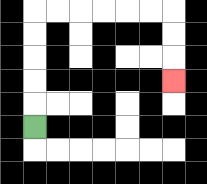{'start': '[1, 5]', 'end': '[7, 3]', 'path_directions': 'U,U,U,U,U,R,R,R,R,R,R,D,D,D', 'path_coordinates': '[[1, 5], [1, 4], [1, 3], [1, 2], [1, 1], [1, 0], [2, 0], [3, 0], [4, 0], [5, 0], [6, 0], [7, 0], [7, 1], [7, 2], [7, 3]]'}